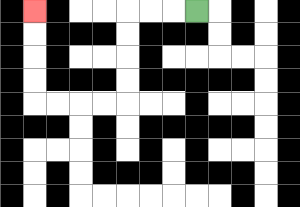{'start': '[8, 0]', 'end': '[1, 0]', 'path_directions': 'L,L,L,D,D,D,D,L,L,L,L,U,U,U,U', 'path_coordinates': '[[8, 0], [7, 0], [6, 0], [5, 0], [5, 1], [5, 2], [5, 3], [5, 4], [4, 4], [3, 4], [2, 4], [1, 4], [1, 3], [1, 2], [1, 1], [1, 0]]'}